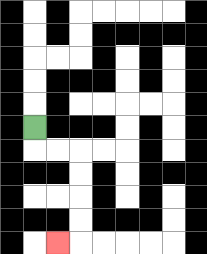{'start': '[1, 5]', 'end': '[2, 10]', 'path_directions': 'D,R,R,D,D,D,D,L', 'path_coordinates': '[[1, 5], [1, 6], [2, 6], [3, 6], [3, 7], [3, 8], [3, 9], [3, 10], [2, 10]]'}